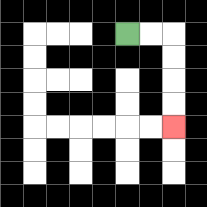{'start': '[5, 1]', 'end': '[7, 5]', 'path_directions': 'R,R,D,D,D,D', 'path_coordinates': '[[5, 1], [6, 1], [7, 1], [7, 2], [7, 3], [7, 4], [7, 5]]'}